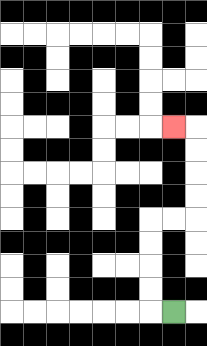{'start': '[7, 13]', 'end': '[7, 5]', 'path_directions': 'L,U,U,U,U,R,R,U,U,U,U,L', 'path_coordinates': '[[7, 13], [6, 13], [6, 12], [6, 11], [6, 10], [6, 9], [7, 9], [8, 9], [8, 8], [8, 7], [8, 6], [8, 5], [7, 5]]'}